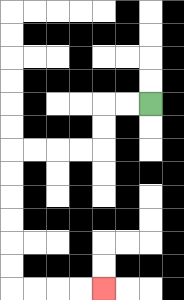{'start': '[6, 4]', 'end': '[4, 12]', 'path_directions': 'L,L,D,D,L,L,L,L,D,D,D,D,D,D,R,R,R,R', 'path_coordinates': '[[6, 4], [5, 4], [4, 4], [4, 5], [4, 6], [3, 6], [2, 6], [1, 6], [0, 6], [0, 7], [0, 8], [0, 9], [0, 10], [0, 11], [0, 12], [1, 12], [2, 12], [3, 12], [4, 12]]'}